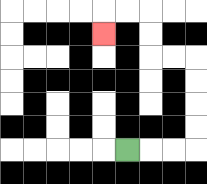{'start': '[5, 6]', 'end': '[4, 1]', 'path_directions': 'R,R,R,U,U,U,U,L,L,U,U,L,L,D', 'path_coordinates': '[[5, 6], [6, 6], [7, 6], [8, 6], [8, 5], [8, 4], [8, 3], [8, 2], [7, 2], [6, 2], [6, 1], [6, 0], [5, 0], [4, 0], [4, 1]]'}